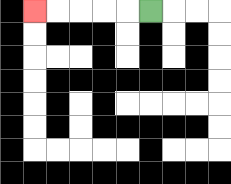{'start': '[6, 0]', 'end': '[1, 0]', 'path_directions': 'L,L,L,L,L', 'path_coordinates': '[[6, 0], [5, 0], [4, 0], [3, 0], [2, 0], [1, 0]]'}